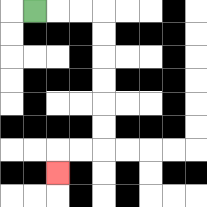{'start': '[1, 0]', 'end': '[2, 7]', 'path_directions': 'R,R,R,D,D,D,D,D,D,L,L,D', 'path_coordinates': '[[1, 0], [2, 0], [3, 0], [4, 0], [4, 1], [4, 2], [4, 3], [4, 4], [4, 5], [4, 6], [3, 6], [2, 6], [2, 7]]'}